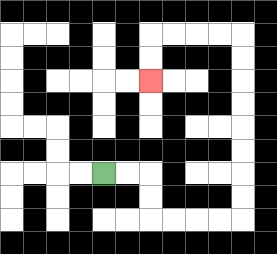{'start': '[4, 7]', 'end': '[6, 3]', 'path_directions': 'R,R,D,D,R,R,R,R,U,U,U,U,U,U,U,U,L,L,L,L,D,D', 'path_coordinates': '[[4, 7], [5, 7], [6, 7], [6, 8], [6, 9], [7, 9], [8, 9], [9, 9], [10, 9], [10, 8], [10, 7], [10, 6], [10, 5], [10, 4], [10, 3], [10, 2], [10, 1], [9, 1], [8, 1], [7, 1], [6, 1], [6, 2], [6, 3]]'}